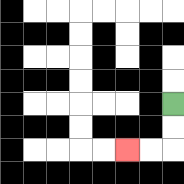{'start': '[7, 4]', 'end': '[5, 6]', 'path_directions': 'D,D,L,L', 'path_coordinates': '[[7, 4], [7, 5], [7, 6], [6, 6], [5, 6]]'}